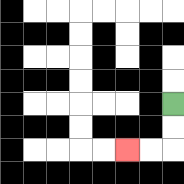{'start': '[7, 4]', 'end': '[5, 6]', 'path_directions': 'D,D,L,L', 'path_coordinates': '[[7, 4], [7, 5], [7, 6], [6, 6], [5, 6]]'}